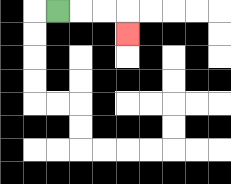{'start': '[2, 0]', 'end': '[5, 1]', 'path_directions': 'R,R,R,D', 'path_coordinates': '[[2, 0], [3, 0], [4, 0], [5, 0], [5, 1]]'}